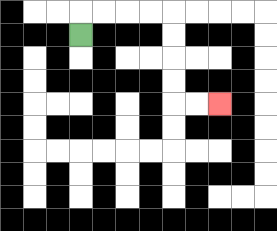{'start': '[3, 1]', 'end': '[9, 4]', 'path_directions': 'U,R,R,R,R,D,D,D,D,R,R', 'path_coordinates': '[[3, 1], [3, 0], [4, 0], [5, 0], [6, 0], [7, 0], [7, 1], [7, 2], [7, 3], [7, 4], [8, 4], [9, 4]]'}